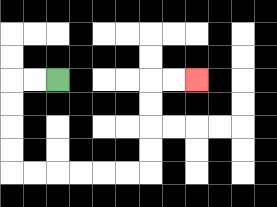{'start': '[2, 3]', 'end': '[8, 3]', 'path_directions': 'L,L,D,D,D,D,R,R,R,R,R,R,U,U,U,U,R,R', 'path_coordinates': '[[2, 3], [1, 3], [0, 3], [0, 4], [0, 5], [0, 6], [0, 7], [1, 7], [2, 7], [3, 7], [4, 7], [5, 7], [6, 7], [6, 6], [6, 5], [6, 4], [6, 3], [7, 3], [8, 3]]'}